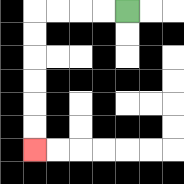{'start': '[5, 0]', 'end': '[1, 6]', 'path_directions': 'L,L,L,L,D,D,D,D,D,D', 'path_coordinates': '[[5, 0], [4, 0], [3, 0], [2, 0], [1, 0], [1, 1], [1, 2], [1, 3], [1, 4], [1, 5], [1, 6]]'}